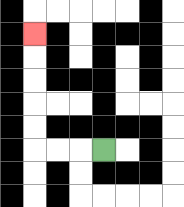{'start': '[4, 6]', 'end': '[1, 1]', 'path_directions': 'L,L,L,U,U,U,U,U', 'path_coordinates': '[[4, 6], [3, 6], [2, 6], [1, 6], [1, 5], [1, 4], [1, 3], [1, 2], [1, 1]]'}